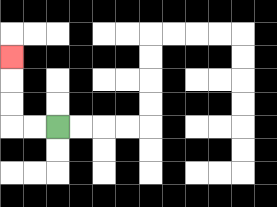{'start': '[2, 5]', 'end': '[0, 2]', 'path_directions': 'L,L,U,U,U', 'path_coordinates': '[[2, 5], [1, 5], [0, 5], [0, 4], [0, 3], [0, 2]]'}